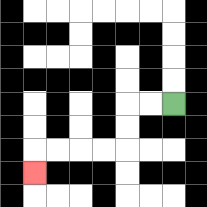{'start': '[7, 4]', 'end': '[1, 7]', 'path_directions': 'L,L,D,D,L,L,L,L,D', 'path_coordinates': '[[7, 4], [6, 4], [5, 4], [5, 5], [5, 6], [4, 6], [3, 6], [2, 6], [1, 6], [1, 7]]'}